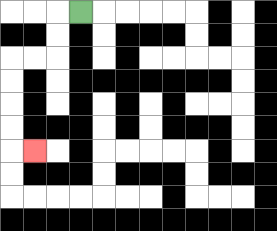{'start': '[3, 0]', 'end': '[1, 6]', 'path_directions': 'L,D,D,L,L,D,D,D,D,R', 'path_coordinates': '[[3, 0], [2, 0], [2, 1], [2, 2], [1, 2], [0, 2], [0, 3], [0, 4], [0, 5], [0, 6], [1, 6]]'}